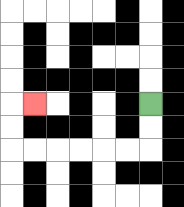{'start': '[6, 4]', 'end': '[1, 4]', 'path_directions': 'D,D,L,L,L,L,L,L,U,U,R', 'path_coordinates': '[[6, 4], [6, 5], [6, 6], [5, 6], [4, 6], [3, 6], [2, 6], [1, 6], [0, 6], [0, 5], [0, 4], [1, 4]]'}